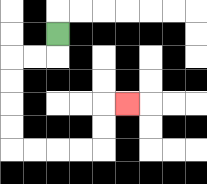{'start': '[2, 1]', 'end': '[5, 4]', 'path_directions': 'D,L,L,D,D,D,D,R,R,R,R,U,U,R', 'path_coordinates': '[[2, 1], [2, 2], [1, 2], [0, 2], [0, 3], [0, 4], [0, 5], [0, 6], [1, 6], [2, 6], [3, 6], [4, 6], [4, 5], [4, 4], [5, 4]]'}